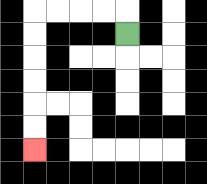{'start': '[5, 1]', 'end': '[1, 6]', 'path_directions': 'U,L,L,L,L,D,D,D,D,D,D', 'path_coordinates': '[[5, 1], [5, 0], [4, 0], [3, 0], [2, 0], [1, 0], [1, 1], [1, 2], [1, 3], [1, 4], [1, 5], [1, 6]]'}